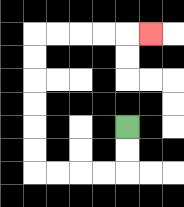{'start': '[5, 5]', 'end': '[6, 1]', 'path_directions': 'D,D,L,L,L,L,U,U,U,U,U,U,R,R,R,R,R', 'path_coordinates': '[[5, 5], [5, 6], [5, 7], [4, 7], [3, 7], [2, 7], [1, 7], [1, 6], [1, 5], [1, 4], [1, 3], [1, 2], [1, 1], [2, 1], [3, 1], [4, 1], [5, 1], [6, 1]]'}